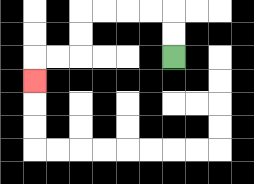{'start': '[7, 2]', 'end': '[1, 3]', 'path_directions': 'U,U,L,L,L,L,D,D,L,L,D', 'path_coordinates': '[[7, 2], [7, 1], [7, 0], [6, 0], [5, 0], [4, 0], [3, 0], [3, 1], [3, 2], [2, 2], [1, 2], [1, 3]]'}